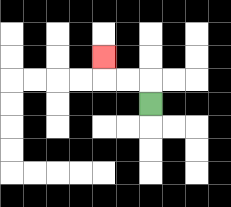{'start': '[6, 4]', 'end': '[4, 2]', 'path_directions': 'U,L,L,U', 'path_coordinates': '[[6, 4], [6, 3], [5, 3], [4, 3], [4, 2]]'}